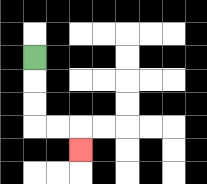{'start': '[1, 2]', 'end': '[3, 6]', 'path_directions': 'D,D,D,R,R,D', 'path_coordinates': '[[1, 2], [1, 3], [1, 4], [1, 5], [2, 5], [3, 5], [3, 6]]'}